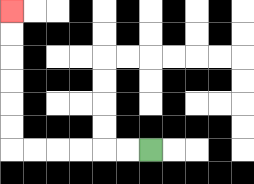{'start': '[6, 6]', 'end': '[0, 0]', 'path_directions': 'L,L,L,L,L,L,U,U,U,U,U,U', 'path_coordinates': '[[6, 6], [5, 6], [4, 6], [3, 6], [2, 6], [1, 6], [0, 6], [0, 5], [0, 4], [0, 3], [0, 2], [0, 1], [0, 0]]'}